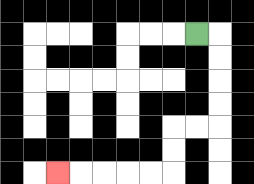{'start': '[8, 1]', 'end': '[2, 7]', 'path_directions': 'R,D,D,D,D,L,L,D,D,L,L,L,L,L', 'path_coordinates': '[[8, 1], [9, 1], [9, 2], [9, 3], [9, 4], [9, 5], [8, 5], [7, 5], [7, 6], [7, 7], [6, 7], [5, 7], [4, 7], [3, 7], [2, 7]]'}